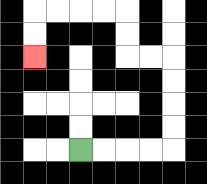{'start': '[3, 6]', 'end': '[1, 2]', 'path_directions': 'R,R,R,R,U,U,U,U,L,L,U,U,L,L,L,L,D,D', 'path_coordinates': '[[3, 6], [4, 6], [5, 6], [6, 6], [7, 6], [7, 5], [7, 4], [7, 3], [7, 2], [6, 2], [5, 2], [5, 1], [5, 0], [4, 0], [3, 0], [2, 0], [1, 0], [1, 1], [1, 2]]'}